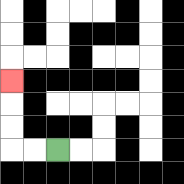{'start': '[2, 6]', 'end': '[0, 3]', 'path_directions': 'L,L,U,U,U', 'path_coordinates': '[[2, 6], [1, 6], [0, 6], [0, 5], [0, 4], [0, 3]]'}